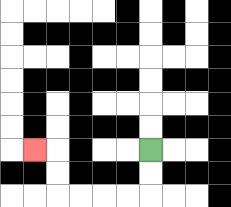{'start': '[6, 6]', 'end': '[1, 6]', 'path_directions': 'D,D,L,L,L,L,U,U,L', 'path_coordinates': '[[6, 6], [6, 7], [6, 8], [5, 8], [4, 8], [3, 8], [2, 8], [2, 7], [2, 6], [1, 6]]'}